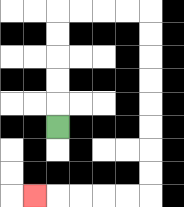{'start': '[2, 5]', 'end': '[1, 8]', 'path_directions': 'U,U,U,U,U,R,R,R,R,D,D,D,D,D,D,D,D,L,L,L,L,L', 'path_coordinates': '[[2, 5], [2, 4], [2, 3], [2, 2], [2, 1], [2, 0], [3, 0], [4, 0], [5, 0], [6, 0], [6, 1], [6, 2], [6, 3], [6, 4], [6, 5], [6, 6], [6, 7], [6, 8], [5, 8], [4, 8], [3, 8], [2, 8], [1, 8]]'}